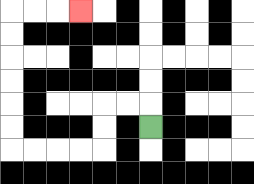{'start': '[6, 5]', 'end': '[3, 0]', 'path_directions': 'U,L,L,D,D,L,L,L,L,U,U,U,U,U,U,R,R,R', 'path_coordinates': '[[6, 5], [6, 4], [5, 4], [4, 4], [4, 5], [4, 6], [3, 6], [2, 6], [1, 6], [0, 6], [0, 5], [0, 4], [0, 3], [0, 2], [0, 1], [0, 0], [1, 0], [2, 0], [3, 0]]'}